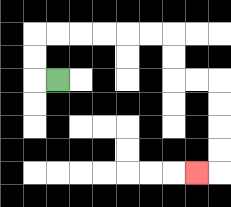{'start': '[2, 3]', 'end': '[8, 7]', 'path_directions': 'L,U,U,R,R,R,R,R,R,D,D,R,R,D,D,D,D,L', 'path_coordinates': '[[2, 3], [1, 3], [1, 2], [1, 1], [2, 1], [3, 1], [4, 1], [5, 1], [6, 1], [7, 1], [7, 2], [7, 3], [8, 3], [9, 3], [9, 4], [9, 5], [9, 6], [9, 7], [8, 7]]'}